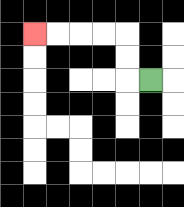{'start': '[6, 3]', 'end': '[1, 1]', 'path_directions': 'L,U,U,L,L,L,L', 'path_coordinates': '[[6, 3], [5, 3], [5, 2], [5, 1], [4, 1], [3, 1], [2, 1], [1, 1]]'}